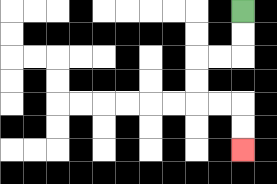{'start': '[10, 0]', 'end': '[10, 6]', 'path_directions': 'D,D,L,L,D,D,R,R,D,D', 'path_coordinates': '[[10, 0], [10, 1], [10, 2], [9, 2], [8, 2], [8, 3], [8, 4], [9, 4], [10, 4], [10, 5], [10, 6]]'}